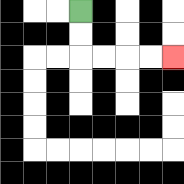{'start': '[3, 0]', 'end': '[7, 2]', 'path_directions': 'D,D,R,R,R,R', 'path_coordinates': '[[3, 0], [3, 1], [3, 2], [4, 2], [5, 2], [6, 2], [7, 2]]'}